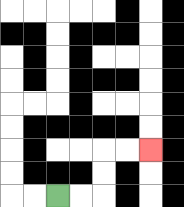{'start': '[2, 8]', 'end': '[6, 6]', 'path_directions': 'R,R,U,U,R,R', 'path_coordinates': '[[2, 8], [3, 8], [4, 8], [4, 7], [4, 6], [5, 6], [6, 6]]'}